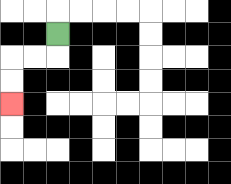{'start': '[2, 1]', 'end': '[0, 4]', 'path_directions': 'D,L,L,D,D', 'path_coordinates': '[[2, 1], [2, 2], [1, 2], [0, 2], [0, 3], [0, 4]]'}